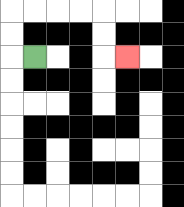{'start': '[1, 2]', 'end': '[5, 2]', 'path_directions': 'L,U,U,R,R,R,R,D,D,R', 'path_coordinates': '[[1, 2], [0, 2], [0, 1], [0, 0], [1, 0], [2, 0], [3, 0], [4, 0], [4, 1], [4, 2], [5, 2]]'}